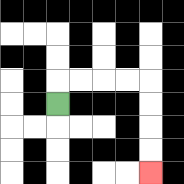{'start': '[2, 4]', 'end': '[6, 7]', 'path_directions': 'U,R,R,R,R,D,D,D,D', 'path_coordinates': '[[2, 4], [2, 3], [3, 3], [4, 3], [5, 3], [6, 3], [6, 4], [6, 5], [6, 6], [6, 7]]'}